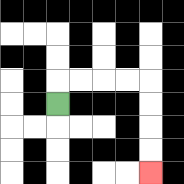{'start': '[2, 4]', 'end': '[6, 7]', 'path_directions': 'U,R,R,R,R,D,D,D,D', 'path_coordinates': '[[2, 4], [2, 3], [3, 3], [4, 3], [5, 3], [6, 3], [6, 4], [6, 5], [6, 6], [6, 7]]'}